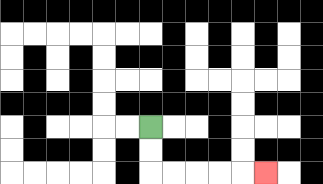{'start': '[6, 5]', 'end': '[11, 7]', 'path_directions': 'D,D,R,R,R,R,R', 'path_coordinates': '[[6, 5], [6, 6], [6, 7], [7, 7], [8, 7], [9, 7], [10, 7], [11, 7]]'}